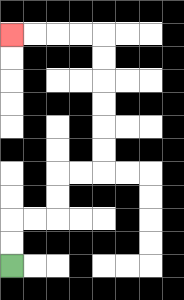{'start': '[0, 11]', 'end': '[0, 1]', 'path_directions': 'U,U,R,R,U,U,R,R,U,U,U,U,U,U,L,L,L,L', 'path_coordinates': '[[0, 11], [0, 10], [0, 9], [1, 9], [2, 9], [2, 8], [2, 7], [3, 7], [4, 7], [4, 6], [4, 5], [4, 4], [4, 3], [4, 2], [4, 1], [3, 1], [2, 1], [1, 1], [0, 1]]'}